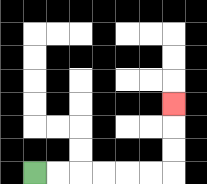{'start': '[1, 7]', 'end': '[7, 4]', 'path_directions': 'R,R,R,R,R,R,U,U,U', 'path_coordinates': '[[1, 7], [2, 7], [3, 7], [4, 7], [5, 7], [6, 7], [7, 7], [7, 6], [7, 5], [7, 4]]'}